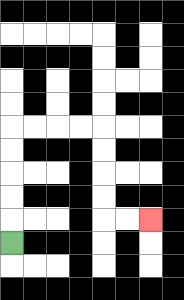{'start': '[0, 10]', 'end': '[6, 9]', 'path_directions': 'U,U,U,U,U,R,R,R,R,D,D,D,D,R,R', 'path_coordinates': '[[0, 10], [0, 9], [0, 8], [0, 7], [0, 6], [0, 5], [1, 5], [2, 5], [3, 5], [4, 5], [4, 6], [4, 7], [4, 8], [4, 9], [5, 9], [6, 9]]'}